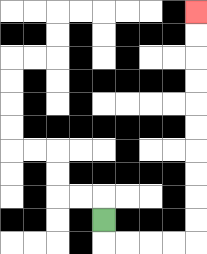{'start': '[4, 9]', 'end': '[8, 0]', 'path_directions': 'D,R,R,R,R,U,U,U,U,U,U,U,U,U,U', 'path_coordinates': '[[4, 9], [4, 10], [5, 10], [6, 10], [7, 10], [8, 10], [8, 9], [8, 8], [8, 7], [8, 6], [8, 5], [8, 4], [8, 3], [8, 2], [8, 1], [8, 0]]'}